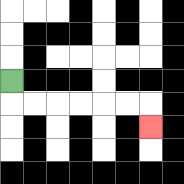{'start': '[0, 3]', 'end': '[6, 5]', 'path_directions': 'D,R,R,R,R,R,R,D', 'path_coordinates': '[[0, 3], [0, 4], [1, 4], [2, 4], [3, 4], [4, 4], [5, 4], [6, 4], [6, 5]]'}